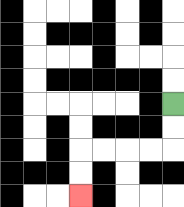{'start': '[7, 4]', 'end': '[3, 8]', 'path_directions': 'D,D,L,L,L,L,D,D', 'path_coordinates': '[[7, 4], [7, 5], [7, 6], [6, 6], [5, 6], [4, 6], [3, 6], [3, 7], [3, 8]]'}